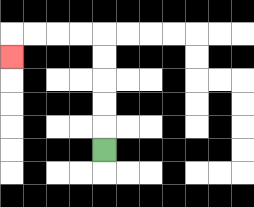{'start': '[4, 6]', 'end': '[0, 2]', 'path_directions': 'U,U,U,U,U,L,L,L,L,D', 'path_coordinates': '[[4, 6], [4, 5], [4, 4], [4, 3], [4, 2], [4, 1], [3, 1], [2, 1], [1, 1], [0, 1], [0, 2]]'}